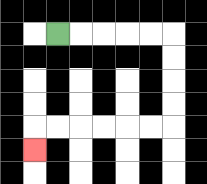{'start': '[2, 1]', 'end': '[1, 6]', 'path_directions': 'R,R,R,R,R,D,D,D,D,L,L,L,L,L,L,D', 'path_coordinates': '[[2, 1], [3, 1], [4, 1], [5, 1], [6, 1], [7, 1], [7, 2], [7, 3], [7, 4], [7, 5], [6, 5], [5, 5], [4, 5], [3, 5], [2, 5], [1, 5], [1, 6]]'}